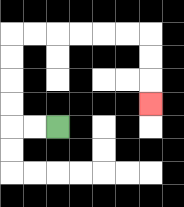{'start': '[2, 5]', 'end': '[6, 4]', 'path_directions': 'L,L,U,U,U,U,R,R,R,R,R,R,D,D,D', 'path_coordinates': '[[2, 5], [1, 5], [0, 5], [0, 4], [0, 3], [0, 2], [0, 1], [1, 1], [2, 1], [3, 1], [4, 1], [5, 1], [6, 1], [6, 2], [6, 3], [6, 4]]'}